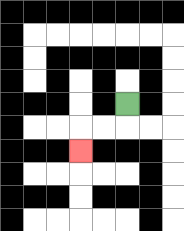{'start': '[5, 4]', 'end': '[3, 6]', 'path_directions': 'D,L,L,D', 'path_coordinates': '[[5, 4], [5, 5], [4, 5], [3, 5], [3, 6]]'}